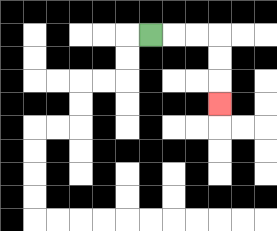{'start': '[6, 1]', 'end': '[9, 4]', 'path_directions': 'R,R,R,D,D,D', 'path_coordinates': '[[6, 1], [7, 1], [8, 1], [9, 1], [9, 2], [9, 3], [9, 4]]'}